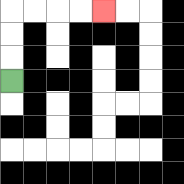{'start': '[0, 3]', 'end': '[4, 0]', 'path_directions': 'U,U,U,R,R,R,R', 'path_coordinates': '[[0, 3], [0, 2], [0, 1], [0, 0], [1, 0], [2, 0], [3, 0], [4, 0]]'}